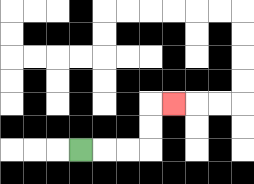{'start': '[3, 6]', 'end': '[7, 4]', 'path_directions': 'R,R,R,U,U,R', 'path_coordinates': '[[3, 6], [4, 6], [5, 6], [6, 6], [6, 5], [6, 4], [7, 4]]'}